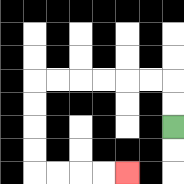{'start': '[7, 5]', 'end': '[5, 7]', 'path_directions': 'U,U,L,L,L,L,L,L,D,D,D,D,R,R,R,R', 'path_coordinates': '[[7, 5], [7, 4], [7, 3], [6, 3], [5, 3], [4, 3], [3, 3], [2, 3], [1, 3], [1, 4], [1, 5], [1, 6], [1, 7], [2, 7], [3, 7], [4, 7], [5, 7]]'}